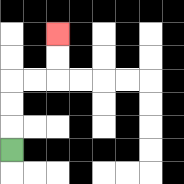{'start': '[0, 6]', 'end': '[2, 1]', 'path_directions': 'U,U,U,R,R,U,U', 'path_coordinates': '[[0, 6], [0, 5], [0, 4], [0, 3], [1, 3], [2, 3], [2, 2], [2, 1]]'}